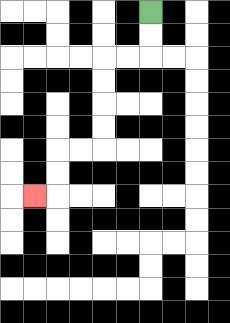{'start': '[6, 0]', 'end': '[1, 8]', 'path_directions': 'D,D,L,L,D,D,D,D,L,L,D,D,L', 'path_coordinates': '[[6, 0], [6, 1], [6, 2], [5, 2], [4, 2], [4, 3], [4, 4], [4, 5], [4, 6], [3, 6], [2, 6], [2, 7], [2, 8], [1, 8]]'}